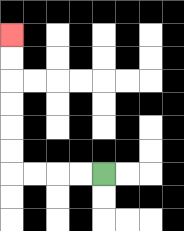{'start': '[4, 7]', 'end': '[0, 1]', 'path_directions': 'L,L,L,L,U,U,U,U,U,U', 'path_coordinates': '[[4, 7], [3, 7], [2, 7], [1, 7], [0, 7], [0, 6], [0, 5], [0, 4], [0, 3], [0, 2], [0, 1]]'}